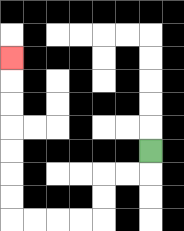{'start': '[6, 6]', 'end': '[0, 2]', 'path_directions': 'D,L,L,D,D,L,L,L,L,U,U,U,U,U,U,U', 'path_coordinates': '[[6, 6], [6, 7], [5, 7], [4, 7], [4, 8], [4, 9], [3, 9], [2, 9], [1, 9], [0, 9], [0, 8], [0, 7], [0, 6], [0, 5], [0, 4], [0, 3], [0, 2]]'}